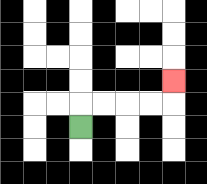{'start': '[3, 5]', 'end': '[7, 3]', 'path_directions': 'U,R,R,R,R,U', 'path_coordinates': '[[3, 5], [3, 4], [4, 4], [5, 4], [6, 4], [7, 4], [7, 3]]'}